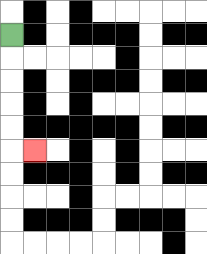{'start': '[0, 1]', 'end': '[1, 6]', 'path_directions': 'D,D,D,D,D,R', 'path_coordinates': '[[0, 1], [0, 2], [0, 3], [0, 4], [0, 5], [0, 6], [1, 6]]'}